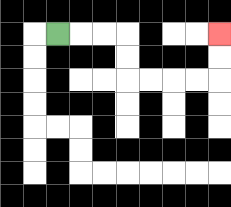{'start': '[2, 1]', 'end': '[9, 1]', 'path_directions': 'R,R,R,D,D,R,R,R,R,U,U', 'path_coordinates': '[[2, 1], [3, 1], [4, 1], [5, 1], [5, 2], [5, 3], [6, 3], [7, 3], [8, 3], [9, 3], [9, 2], [9, 1]]'}